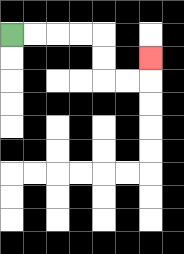{'start': '[0, 1]', 'end': '[6, 2]', 'path_directions': 'R,R,R,R,D,D,R,R,U', 'path_coordinates': '[[0, 1], [1, 1], [2, 1], [3, 1], [4, 1], [4, 2], [4, 3], [5, 3], [6, 3], [6, 2]]'}